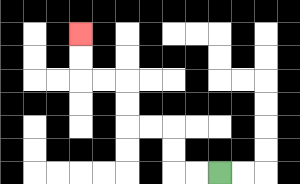{'start': '[9, 7]', 'end': '[3, 1]', 'path_directions': 'L,L,U,U,L,L,U,U,L,L,U,U', 'path_coordinates': '[[9, 7], [8, 7], [7, 7], [7, 6], [7, 5], [6, 5], [5, 5], [5, 4], [5, 3], [4, 3], [3, 3], [3, 2], [3, 1]]'}